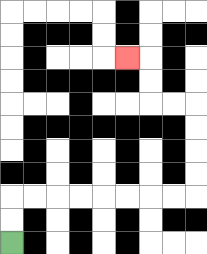{'start': '[0, 10]', 'end': '[5, 2]', 'path_directions': 'U,U,R,R,R,R,R,R,R,R,U,U,U,U,L,L,U,U,L', 'path_coordinates': '[[0, 10], [0, 9], [0, 8], [1, 8], [2, 8], [3, 8], [4, 8], [5, 8], [6, 8], [7, 8], [8, 8], [8, 7], [8, 6], [8, 5], [8, 4], [7, 4], [6, 4], [6, 3], [6, 2], [5, 2]]'}